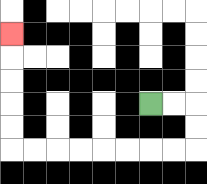{'start': '[6, 4]', 'end': '[0, 1]', 'path_directions': 'R,R,D,D,L,L,L,L,L,L,L,L,U,U,U,U,U', 'path_coordinates': '[[6, 4], [7, 4], [8, 4], [8, 5], [8, 6], [7, 6], [6, 6], [5, 6], [4, 6], [3, 6], [2, 6], [1, 6], [0, 6], [0, 5], [0, 4], [0, 3], [0, 2], [0, 1]]'}